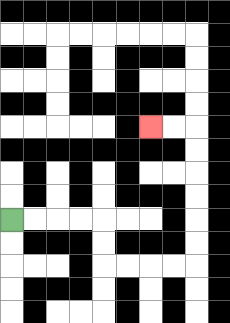{'start': '[0, 9]', 'end': '[6, 5]', 'path_directions': 'R,R,R,R,D,D,R,R,R,R,U,U,U,U,U,U,L,L', 'path_coordinates': '[[0, 9], [1, 9], [2, 9], [3, 9], [4, 9], [4, 10], [4, 11], [5, 11], [6, 11], [7, 11], [8, 11], [8, 10], [8, 9], [8, 8], [8, 7], [8, 6], [8, 5], [7, 5], [6, 5]]'}